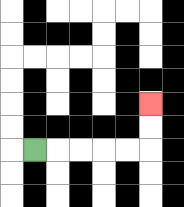{'start': '[1, 6]', 'end': '[6, 4]', 'path_directions': 'R,R,R,R,R,U,U', 'path_coordinates': '[[1, 6], [2, 6], [3, 6], [4, 6], [5, 6], [6, 6], [6, 5], [6, 4]]'}